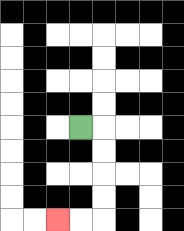{'start': '[3, 5]', 'end': '[2, 9]', 'path_directions': 'R,D,D,D,D,L,L', 'path_coordinates': '[[3, 5], [4, 5], [4, 6], [4, 7], [4, 8], [4, 9], [3, 9], [2, 9]]'}